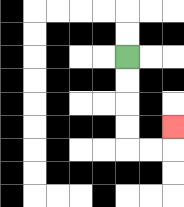{'start': '[5, 2]', 'end': '[7, 5]', 'path_directions': 'D,D,D,D,R,R,U', 'path_coordinates': '[[5, 2], [5, 3], [5, 4], [5, 5], [5, 6], [6, 6], [7, 6], [7, 5]]'}